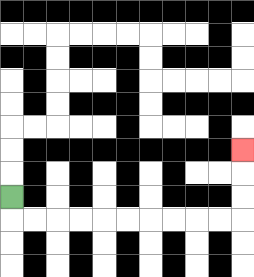{'start': '[0, 8]', 'end': '[10, 6]', 'path_directions': 'D,R,R,R,R,R,R,R,R,R,R,U,U,U', 'path_coordinates': '[[0, 8], [0, 9], [1, 9], [2, 9], [3, 9], [4, 9], [5, 9], [6, 9], [7, 9], [8, 9], [9, 9], [10, 9], [10, 8], [10, 7], [10, 6]]'}